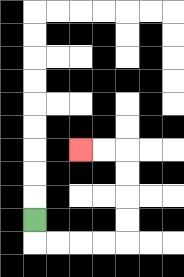{'start': '[1, 9]', 'end': '[3, 6]', 'path_directions': 'D,R,R,R,R,U,U,U,U,L,L', 'path_coordinates': '[[1, 9], [1, 10], [2, 10], [3, 10], [4, 10], [5, 10], [5, 9], [5, 8], [5, 7], [5, 6], [4, 6], [3, 6]]'}